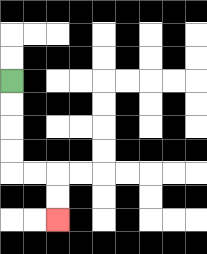{'start': '[0, 3]', 'end': '[2, 9]', 'path_directions': 'D,D,D,D,R,R,D,D', 'path_coordinates': '[[0, 3], [0, 4], [0, 5], [0, 6], [0, 7], [1, 7], [2, 7], [2, 8], [2, 9]]'}